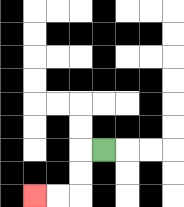{'start': '[4, 6]', 'end': '[1, 8]', 'path_directions': 'L,D,D,L,L', 'path_coordinates': '[[4, 6], [3, 6], [3, 7], [3, 8], [2, 8], [1, 8]]'}